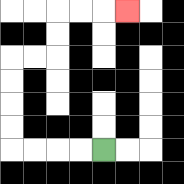{'start': '[4, 6]', 'end': '[5, 0]', 'path_directions': 'L,L,L,L,U,U,U,U,R,R,U,U,R,R,R', 'path_coordinates': '[[4, 6], [3, 6], [2, 6], [1, 6], [0, 6], [0, 5], [0, 4], [0, 3], [0, 2], [1, 2], [2, 2], [2, 1], [2, 0], [3, 0], [4, 0], [5, 0]]'}